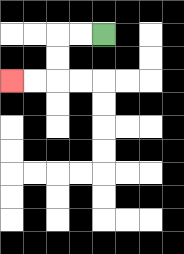{'start': '[4, 1]', 'end': '[0, 3]', 'path_directions': 'L,L,D,D,L,L', 'path_coordinates': '[[4, 1], [3, 1], [2, 1], [2, 2], [2, 3], [1, 3], [0, 3]]'}